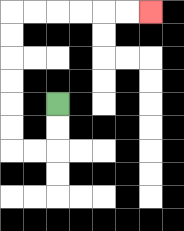{'start': '[2, 4]', 'end': '[6, 0]', 'path_directions': 'D,D,L,L,U,U,U,U,U,U,R,R,R,R,R,R', 'path_coordinates': '[[2, 4], [2, 5], [2, 6], [1, 6], [0, 6], [0, 5], [0, 4], [0, 3], [0, 2], [0, 1], [0, 0], [1, 0], [2, 0], [3, 0], [4, 0], [5, 0], [6, 0]]'}